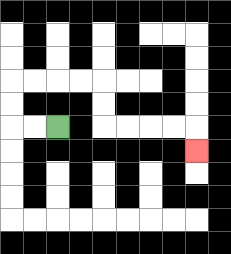{'start': '[2, 5]', 'end': '[8, 6]', 'path_directions': 'L,L,U,U,R,R,R,R,D,D,R,R,R,R,D', 'path_coordinates': '[[2, 5], [1, 5], [0, 5], [0, 4], [0, 3], [1, 3], [2, 3], [3, 3], [4, 3], [4, 4], [4, 5], [5, 5], [6, 5], [7, 5], [8, 5], [8, 6]]'}